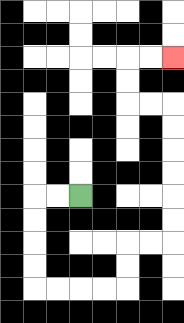{'start': '[3, 8]', 'end': '[7, 2]', 'path_directions': 'L,L,D,D,D,D,R,R,R,R,U,U,R,R,U,U,U,U,U,U,L,L,U,U,R,R', 'path_coordinates': '[[3, 8], [2, 8], [1, 8], [1, 9], [1, 10], [1, 11], [1, 12], [2, 12], [3, 12], [4, 12], [5, 12], [5, 11], [5, 10], [6, 10], [7, 10], [7, 9], [7, 8], [7, 7], [7, 6], [7, 5], [7, 4], [6, 4], [5, 4], [5, 3], [5, 2], [6, 2], [7, 2]]'}